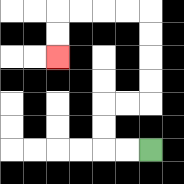{'start': '[6, 6]', 'end': '[2, 2]', 'path_directions': 'L,L,U,U,R,R,U,U,U,U,L,L,L,L,D,D', 'path_coordinates': '[[6, 6], [5, 6], [4, 6], [4, 5], [4, 4], [5, 4], [6, 4], [6, 3], [6, 2], [6, 1], [6, 0], [5, 0], [4, 0], [3, 0], [2, 0], [2, 1], [2, 2]]'}